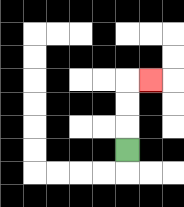{'start': '[5, 6]', 'end': '[6, 3]', 'path_directions': 'U,U,U,R', 'path_coordinates': '[[5, 6], [5, 5], [5, 4], [5, 3], [6, 3]]'}